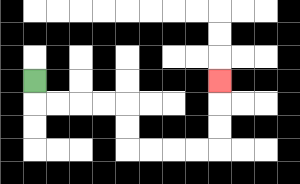{'start': '[1, 3]', 'end': '[9, 3]', 'path_directions': 'D,R,R,R,R,D,D,R,R,R,R,U,U,U', 'path_coordinates': '[[1, 3], [1, 4], [2, 4], [3, 4], [4, 4], [5, 4], [5, 5], [5, 6], [6, 6], [7, 6], [8, 6], [9, 6], [9, 5], [9, 4], [9, 3]]'}